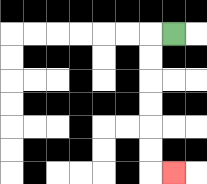{'start': '[7, 1]', 'end': '[7, 7]', 'path_directions': 'L,D,D,D,D,D,D,R', 'path_coordinates': '[[7, 1], [6, 1], [6, 2], [6, 3], [6, 4], [6, 5], [6, 6], [6, 7], [7, 7]]'}